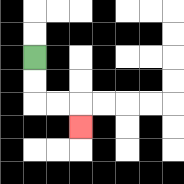{'start': '[1, 2]', 'end': '[3, 5]', 'path_directions': 'D,D,R,R,D', 'path_coordinates': '[[1, 2], [1, 3], [1, 4], [2, 4], [3, 4], [3, 5]]'}